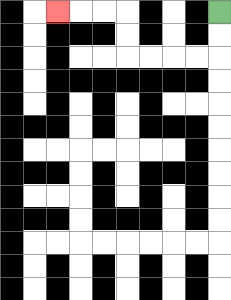{'start': '[9, 0]', 'end': '[2, 0]', 'path_directions': 'D,D,L,L,L,L,U,U,L,L,L', 'path_coordinates': '[[9, 0], [9, 1], [9, 2], [8, 2], [7, 2], [6, 2], [5, 2], [5, 1], [5, 0], [4, 0], [3, 0], [2, 0]]'}